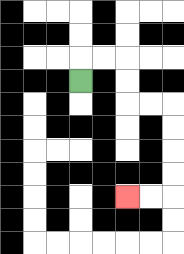{'start': '[3, 3]', 'end': '[5, 8]', 'path_directions': 'U,R,R,D,D,R,R,D,D,D,D,L,L', 'path_coordinates': '[[3, 3], [3, 2], [4, 2], [5, 2], [5, 3], [5, 4], [6, 4], [7, 4], [7, 5], [7, 6], [7, 7], [7, 8], [6, 8], [5, 8]]'}